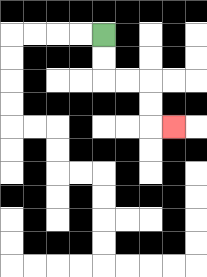{'start': '[4, 1]', 'end': '[7, 5]', 'path_directions': 'D,D,R,R,D,D,R', 'path_coordinates': '[[4, 1], [4, 2], [4, 3], [5, 3], [6, 3], [6, 4], [6, 5], [7, 5]]'}